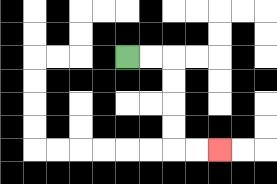{'start': '[5, 2]', 'end': '[9, 6]', 'path_directions': 'R,R,D,D,D,D,R,R', 'path_coordinates': '[[5, 2], [6, 2], [7, 2], [7, 3], [7, 4], [7, 5], [7, 6], [8, 6], [9, 6]]'}